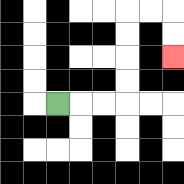{'start': '[2, 4]', 'end': '[7, 2]', 'path_directions': 'R,R,R,U,U,U,U,R,R,D,D', 'path_coordinates': '[[2, 4], [3, 4], [4, 4], [5, 4], [5, 3], [5, 2], [5, 1], [5, 0], [6, 0], [7, 0], [7, 1], [7, 2]]'}